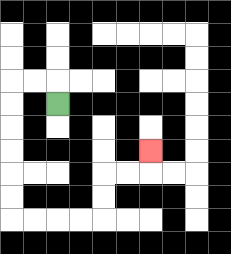{'start': '[2, 4]', 'end': '[6, 6]', 'path_directions': 'U,L,L,D,D,D,D,D,D,R,R,R,R,U,U,R,R,U', 'path_coordinates': '[[2, 4], [2, 3], [1, 3], [0, 3], [0, 4], [0, 5], [0, 6], [0, 7], [0, 8], [0, 9], [1, 9], [2, 9], [3, 9], [4, 9], [4, 8], [4, 7], [5, 7], [6, 7], [6, 6]]'}